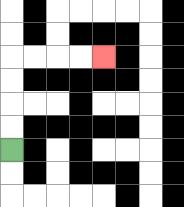{'start': '[0, 6]', 'end': '[4, 2]', 'path_directions': 'U,U,U,U,R,R,R,R', 'path_coordinates': '[[0, 6], [0, 5], [0, 4], [0, 3], [0, 2], [1, 2], [2, 2], [3, 2], [4, 2]]'}